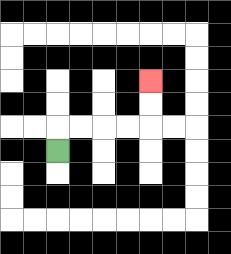{'start': '[2, 6]', 'end': '[6, 3]', 'path_directions': 'U,R,R,R,R,U,U', 'path_coordinates': '[[2, 6], [2, 5], [3, 5], [4, 5], [5, 5], [6, 5], [6, 4], [6, 3]]'}